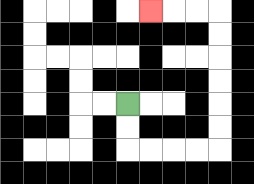{'start': '[5, 4]', 'end': '[6, 0]', 'path_directions': 'D,D,R,R,R,R,U,U,U,U,U,U,L,L,L', 'path_coordinates': '[[5, 4], [5, 5], [5, 6], [6, 6], [7, 6], [8, 6], [9, 6], [9, 5], [9, 4], [9, 3], [9, 2], [9, 1], [9, 0], [8, 0], [7, 0], [6, 0]]'}